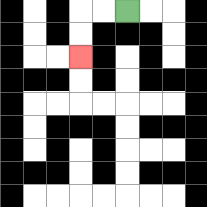{'start': '[5, 0]', 'end': '[3, 2]', 'path_directions': 'L,L,D,D', 'path_coordinates': '[[5, 0], [4, 0], [3, 0], [3, 1], [3, 2]]'}